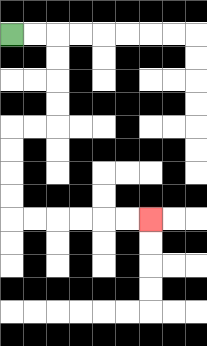{'start': '[0, 1]', 'end': '[6, 9]', 'path_directions': 'R,R,D,D,D,D,L,L,D,D,D,D,R,R,R,R,R,R', 'path_coordinates': '[[0, 1], [1, 1], [2, 1], [2, 2], [2, 3], [2, 4], [2, 5], [1, 5], [0, 5], [0, 6], [0, 7], [0, 8], [0, 9], [1, 9], [2, 9], [3, 9], [4, 9], [5, 9], [6, 9]]'}